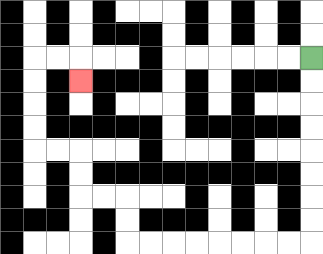{'start': '[13, 2]', 'end': '[3, 3]', 'path_directions': 'D,D,D,D,D,D,D,D,L,L,L,L,L,L,L,L,U,U,L,L,U,U,L,L,U,U,U,U,R,R,D', 'path_coordinates': '[[13, 2], [13, 3], [13, 4], [13, 5], [13, 6], [13, 7], [13, 8], [13, 9], [13, 10], [12, 10], [11, 10], [10, 10], [9, 10], [8, 10], [7, 10], [6, 10], [5, 10], [5, 9], [5, 8], [4, 8], [3, 8], [3, 7], [3, 6], [2, 6], [1, 6], [1, 5], [1, 4], [1, 3], [1, 2], [2, 2], [3, 2], [3, 3]]'}